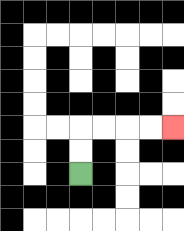{'start': '[3, 7]', 'end': '[7, 5]', 'path_directions': 'U,U,R,R,R,R', 'path_coordinates': '[[3, 7], [3, 6], [3, 5], [4, 5], [5, 5], [6, 5], [7, 5]]'}